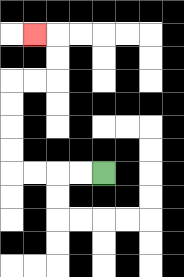{'start': '[4, 7]', 'end': '[1, 1]', 'path_directions': 'L,L,L,L,U,U,U,U,R,R,U,U,L', 'path_coordinates': '[[4, 7], [3, 7], [2, 7], [1, 7], [0, 7], [0, 6], [0, 5], [0, 4], [0, 3], [1, 3], [2, 3], [2, 2], [2, 1], [1, 1]]'}